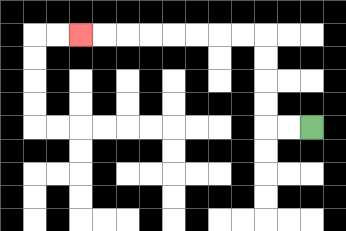{'start': '[13, 5]', 'end': '[3, 1]', 'path_directions': 'L,L,U,U,U,U,L,L,L,L,L,L,L,L', 'path_coordinates': '[[13, 5], [12, 5], [11, 5], [11, 4], [11, 3], [11, 2], [11, 1], [10, 1], [9, 1], [8, 1], [7, 1], [6, 1], [5, 1], [4, 1], [3, 1]]'}